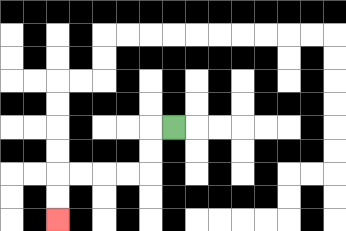{'start': '[7, 5]', 'end': '[2, 9]', 'path_directions': 'L,D,D,L,L,L,L,D,D', 'path_coordinates': '[[7, 5], [6, 5], [6, 6], [6, 7], [5, 7], [4, 7], [3, 7], [2, 7], [2, 8], [2, 9]]'}